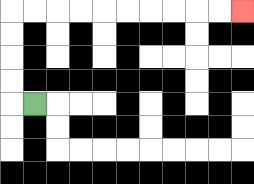{'start': '[1, 4]', 'end': '[10, 0]', 'path_directions': 'L,U,U,U,U,R,R,R,R,R,R,R,R,R,R', 'path_coordinates': '[[1, 4], [0, 4], [0, 3], [0, 2], [0, 1], [0, 0], [1, 0], [2, 0], [3, 0], [4, 0], [5, 0], [6, 0], [7, 0], [8, 0], [9, 0], [10, 0]]'}